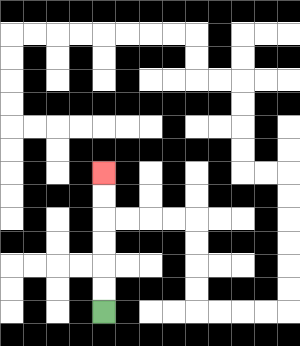{'start': '[4, 13]', 'end': '[4, 7]', 'path_directions': 'U,U,U,U,U,U', 'path_coordinates': '[[4, 13], [4, 12], [4, 11], [4, 10], [4, 9], [4, 8], [4, 7]]'}